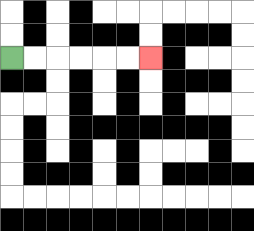{'start': '[0, 2]', 'end': '[6, 2]', 'path_directions': 'R,R,R,R,R,R', 'path_coordinates': '[[0, 2], [1, 2], [2, 2], [3, 2], [4, 2], [5, 2], [6, 2]]'}